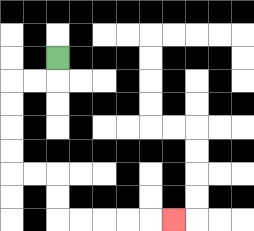{'start': '[2, 2]', 'end': '[7, 9]', 'path_directions': 'D,L,L,D,D,D,D,R,R,D,D,R,R,R,R,R', 'path_coordinates': '[[2, 2], [2, 3], [1, 3], [0, 3], [0, 4], [0, 5], [0, 6], [0, 7], [1, 7], [2, 7], [2, 8], [2, 9], [3, 9], [4, 9], [5, 9], [6, 9], [7, 9]]'}